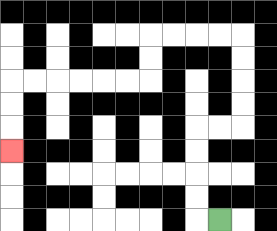{'start': '[9, 9]', 'end': '[0, 6]', 'path_directions': 'L,U,U,U,U,R,R,U,U,U,U,L,L,L,L,D,D,L,L,L,L,L,L,D,D,D', 'path_coordinates': '[[9, 9], [8, 9], [8, 8], [8, 7], [8, 6], [8, 5], [9, 5], [10, 5], [10, 4], [10, 3], [10, 2], [10, 1], [9, 1], [8, 1], [7, 1], [6, 1], [6, 2], [6, 3], [5, 3], [4, 3], [3, 3], [2, 3], [1, 3], [0, 3], [0, 4], [0, 5], [0, 6]]'}